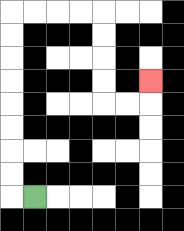{'start': '[1, 8]', 'end': '[6, 3]', 'path_directions': 'L,U,U,U,U,U,U,U,U,R,R,R,R,D,D,D,D,R,R,U', 'path_coordinates': '[[1, 8], [0, 8], [0, 7], [0, 6], [0, 5], [0, 4], [0, 3], [0, 2], [0, 1], [0, 0], [1, 0], [2, 0], [3, 0], [4, 0], [4, 1], [4, 2], [4, 3], [4, 4], [5, 4], [6, 4], [6, 3]]'}